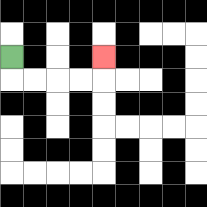{'start': '[0, 2]', 'end': '[4, 2]', 'path_directions': 'D,R,R,R,R,U', 'path_coordinates': '[[0, 2], [0, 3], [1, 3], [2, 3], [3, 3], [4, 3], [4, 2]]'}